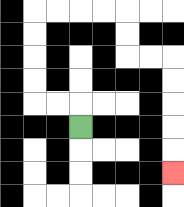{'start': '[3, 5]', 'end': '[7, 7]', 'path_directions': 'U,L,L,U,U,U,U,R,R,R,R,D,D,R,R,D,D,D,D,D', 'path_coordinates': '[[3, 5], [3, 4], [2, 4], [1, 4], [1, 3], [1, 2], [1, 1], [1, 0], [2, 0], [3, 0], [4, 0], [5, 0], [5, 1], [5, 2], [6, 2], [7, 2], [7, 3], [7, 4], [7, 5], [7, 6], [7, 7]]'}